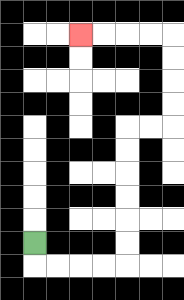{'start': '[1, 10]', 'end': '[3, 1]', 'path_directions': 'D,R,R,R,R,U,U,U,U,U,U,R,R,U,U,U,U,L,L,L,L', 'path_coordinates': '[[1, 10], [1, 11], [2, 11], [3, 11], [4, 11], [5, 11], [5, 10], [5, 9], [5, 8], [5, 7], [5, 6], [5, 5], [6, 5], [7, 5], [7, 4], [7, 3], [7, 2], [7, 1], [6, 1], [5, 1], [4, 1], [3, 1]]'}